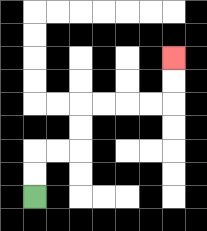{'start': '[1, 8]', 'end': '[7, 2]', 'path_directions': 'U,U,R,R,U,U,R,R,R,R,U,U', 'path_coordinates': '[[1, 8], [1, 7], [1, 6], [2, 6], [3, 6], [3, 5], [3, 4], [4, 4], [5, 4], [6, 4], [7, 4], [7, 3], [7, 2]]'}